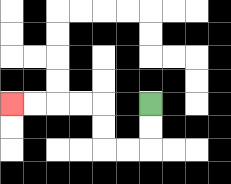{'start': '[6, 4]', 'end': '[0, 4]', 'path_directions': 'D,D,L,L,U,U,L,L,L,L', 'path_coordinates': '[[6, 4], [6, 5], [6, 6], [5, 6], [4, 6], [4, 5], [4, 4], [3, 4], [2, 4], [1, 4], [0, 4]]'}